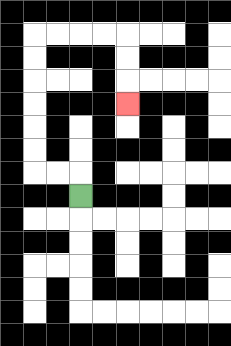{'start': '[3, 8]', 'end': '[5, 4]', 'path_directions': 'U,L,L,U,U,U,U,U,U,R,R,R,R,D,D,D', 'path_coordinates': '[[3, 8], [3, 7], [2, 7], [1, 7], [1, 6], [1, 5], [1, 4], [1, 3], [1, 2], [1, 1], [2, 1], [3, 1], [4, 1], [5, 1], [5, 2], [5, 3], [5, 4]]'}